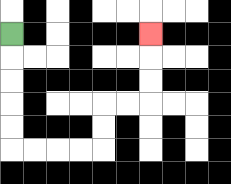{'start': '[0, 1]', 'end': '[6, 1]', 'path_directions': 'D,D,D,D,D,R,R,R,R,U,U,R,R,U,U,U', 'path_coordinates': '[[0, 1], [0, 2], [0, 3], [0, 4], [0, 5], [0, 6], [1, 6], [2, 6], [3, 6], [4, 6], [4, 5], [4, 4], [5, 4], [6, 4], [6, 3], [6, 2], [6, 1]]'}